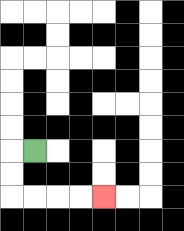{'start': '[1, 6]', 'end': '[4, 8]', 'path_directions': 'L,D,D,R,R,R,R', 'path_coordinates': '[[1, 6], [0, 6], [0, 7], [0, 8], [1, 8], [2, 8], [3, 8], [4, 8]]'}